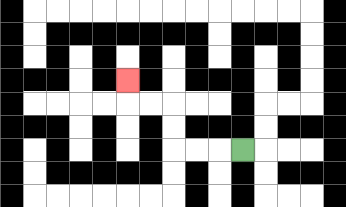{'start': '[10, 6]', 'end': '[5, 3]', 'path_directions': 'L,L,L,U,U,L,L,U', 'path_coordinates': '[[10, 6], [9, 6], [8, 6], [7, 6], [7, 5], [7, 4], [6, 4], [5, 4], [5, 3]]'}